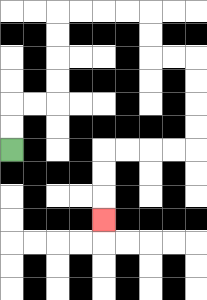{'start': '[0, 6]', 'end': '[4, 9]', 'path_directions': 'U,U,R,R,U,U,U,U,R,R,R,R,D,D,R,R,D,D,D,D,L,L,L,L,D,D,D', 'path_coordinates': '[[0, 6], [0, 5], [0, 4], [1, 4], [2, 4], [2, 3], [2, 2], [2, 1], [2, 0], [3, 0], [4, 0], [5, 0], [6, 0], [6, 1], [6, 2], [7, 2], [8, 2], [8, 3], [8, 4], [8, 5], [8, 6], [7, 6], [6, 6], [5, 6], [4, 6], [4, 7], [4, 8], [4, 9]]'}